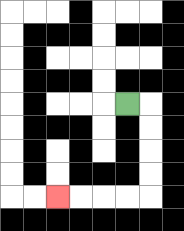{'start': '[5, 4]', 'end': '[2, 8]', 'path_directions': 'R,D,D,D,D,L,L,L,L', 'path_coordinates': '[[5, 4], [6, 4], [6, 5], [6, 6], [6, 7], [6, 8], [5, 8], [4, 8], [3, 8], [2, 8]]'}